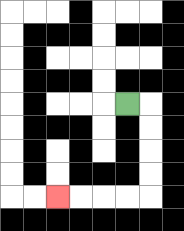{'start': '[5, 4]', 'end': '[2, 8]', 'path_directions': 'R,D,D,D,D,L,L,L,L', 'path_coordinates': '[[5, 4], [6, 4], [6, 5], [6, 6], [6, 7], [6, 8], [5, 8], [4, 8], [3, 8], [2, 8]]'}